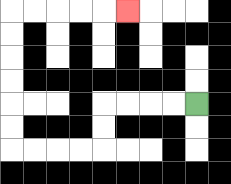{'start': '[8, 4]', 'end': '[5, 0]', 'path_directions': 'L,L,L,L,D,D,L,L,L,L,U,U,U,U,U,U,R,R,R,R,R', 'path_coordinates': '[[8, 4], [7, 4], [6, 4], [5, 4], [4, 4], [4, 5], [4, 6], [3, 6], [2, 6], [1, 6], [0, 6], [0, 5], [0, 4], [0, 3], [0, 2], [0, 1], [0, 0], [1, 0], [2, 0], [3, 0], [4, 0], [5, 0]]'}